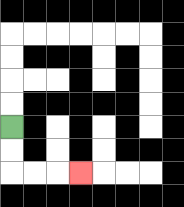{'start': '[0, 5]', 'end': '[3, 7]', 'path_directions': 'D,D,R,R,R', 'path_coordinates': '[[0, 5], [0, 6], [0, 7], [1, 7], [2, 7], [3, 7]]'}